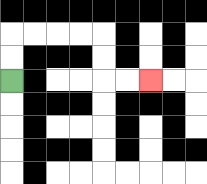{'start': '[0, 3]', 'end': '[6, 3]', 'path_directions': 'U,U,R,R,R,R,D,D,R,R', 'path_coordinates': '[[0, 3], [0, 2], [0, 1], [1, 1], [2, 1], [3, 1], [4, 1], [4, 2], [4, 3], [5, 3], [6, 3]]'}